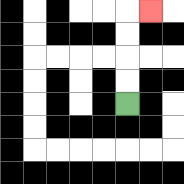{'start': '[5, 4]', 'end': '[6, 0]', 'path_directions': 'U,U,U,U,R', 'path_coordinates': '[[5, 4], [5, 3], [5, 2], [5, 1], [5, 0], [6, 0]]'}